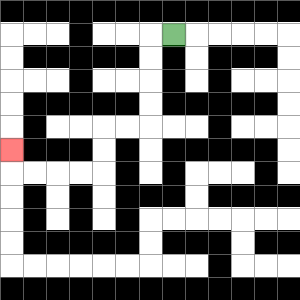{'start': '[7, 1]', 'end': '[0, 6]', 'path_directions': 'L,D,D,D,D,L,L,D,D,L,L,L,L,U', 'path_coordinates': '[[7, 1], [6, 1], [6, 2], [6, 3], [6, 4], [6, 5], [5, 5], [4, 5], [4, 6], [4, 7], [3, 7], [2, 7], [1, 7], [0, 7], [0, 6]]'}